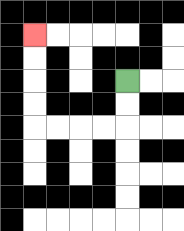{'start': '[5, 3]', 'end': '[1, 1]', 'path_directions': 'D,D,L,L,L,L,U,U,U,U', 'path_coordinates': '[[5, 3], [5, 4], [5, 5], [4, 5], [3, 5], [2, 5], [1, 5], [1, 4], [1, 3], [1, 2], [1, 1]]'}